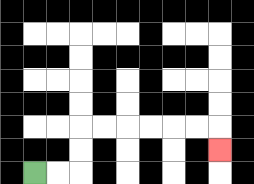{'start': '[1, 7]', 'end': '[9, 6]', 'path_directions': 'R,R,U,U,R,R,R,R,R,R,D', 'path_coordinates': '[[1, 7], [2, 7], [3, 7], [3, 6], [3, 5], [4, 5], [5, 5], [6, 5], [7, 5], [8, 5], [9, 5], [9, 6]]'}